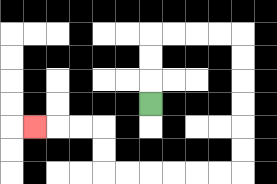{'start': '[6, 4]', 'end': '[1, 5]', 'path_directions': 'U,U,U,R,R,R,R,D,D,D,D,D,D,L,L,L,L,L,L,U,U,L,L,L', 'path_coordinates': '[[6, 4], [6, 3], [6, 2], [6, 1], [7, 1], [8, 1], [9, 1], [10, 1], [10, 2], [10, 3], [10, 4], [10, 5], [10, 6], [10, 7], [9, 7], [8, 7], [7, 7], [6, 7], [5, 7], [4, 7], [4, 6], [4, 5], [3, 5], [2, 5], [1, 5]]'}